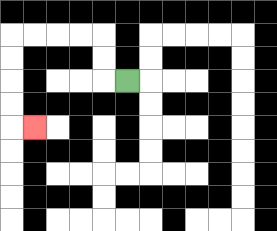{'start': '[5, 3]', 'end': '[1, 5]', 'path_directions': 'L,U,U,L,L,L,L,D,D,D,D,R', 'path_coordinates': '[[5, 3], [4, 3], [4, 2], [4, 1], [3, 1], [2, 1], [1, 1], [0, 1], [0, 2], [0, 3], [0, 4], [0, 5], [1, 5]]'}